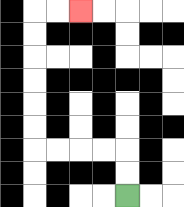{'start': '[5, 8]', 'end': '[3, 0]', 'path_directions': 'U,U,L,L,L,L,U,U,U,U,U,U,R,R', 'path_coordinates': '[[5, 8], [5, 7], [5, 6], [4, 6], [3, 6], [2, 6], [1, 6], [1, 5], [1, 4], [1, 3], [1, 2], [1, 1], [1, 0], [2, 0], [3, 0]]'}